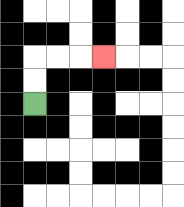{'start': '[1, 4]', 'end': '[4, 2]', 'path_directions': 'U,U,R,R,R', 'path_coordinates': '[[1, 4], [1, 3], [1, 2], [2, 2], [3, 2], [4, 2]]'}